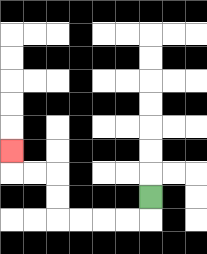{'start': '[6, 8]', 'end': '[0, 6]', 'path_directions': 'D,L,L,L,L,U,U,L,L,U', 'path_coordinates': '[[6, 8], [6, 9], [5, 9], [4, 9], [3, 9], [2, 9], [2, 8], [2, 7], [1, 7], [0, 7], [0, 6]]'}